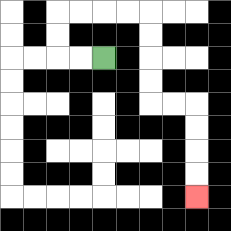{'start': '[4, 2]', 'end': '[8, 8]', 'path_directions': 'L,L,U,U,R,R,R,R,D,D,D,D,R,R,D,D,D,D', 'path_coordinates': '[[4, 2], [3, 2], [2, 2], [2, 1], [2, 0], [3, 0], [4, 0], [5, 0], [6, 0], [6, 1], [6, 2], [6, 3], [6, 4], [7, 4], [8, 4], [8, 5], [8, 6], [8, 7], [8, 8]]'}